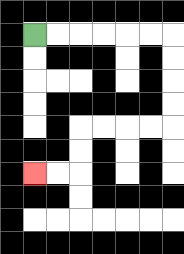{'start': '[1, 1]', 'end': '[1, 7]', 'path_directions': 'R,R,R,R,R,R,D,D,D,D,L,L,L,L,D,D,L,L', 'path_coordinates': '[[1, 1], [2, 1], [3, 1], [4, 1], [5, 1], [6, 1], [7, 1], [7, 2], [7, 3], [7, 4], [7, 5], [6, 5], [5, 5], [4, 5], [3, 5], [3, 6], [3, 7], [2, 7], [1, 7]]'}